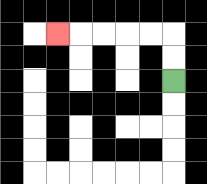{'start': '[7, 3]', 'end': '[2, 1]', 'path_directions': 'U,U,L,L,L,L,L', 'path_coordinates': '[[7, 3], [7, 2], [7, 1], [6, 1], [5, 1], [4, 1], [3, 1], [2, 1]]'}